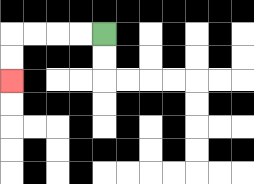{'start': '[4, 1]', 'end': '[0, 3]', 'path_directions': 'L,L,L,L,D,D', 'path_coordinates': '[[4, 1], [3, 1], [2, 1], [1, 1], [0, 1], [0, 2], [0, 3]]'}